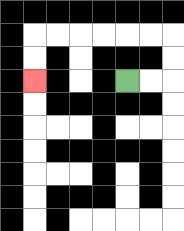{'start': '[5, 3]', 'end': '[1, 3]', 'path_directions': 'R,R,U,U,L,L,L,L,L,L,D,D', 'path_coordinates': '[[5, 3], [6, 3], [7, 3], [7, 2], [7, 1], [6, 1], [5, 1], [4, 1], [3, 1], [2, 1], [1, 1], [1, 2], [1, 3]]'}